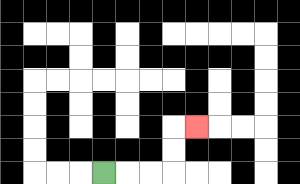{'start': '[4, 7]', 'end': '[8, 5]', 'path_directions': 'R,R,R,U,U,R', 'path_coordinates': '[[4, 7], [5, 7], [6, 7], [7, 7], [7, 6], [7, 5], [8, 5]]'}